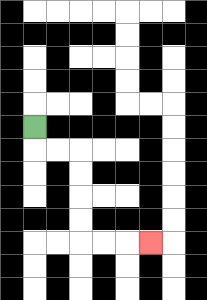{'start': '[1, 5]', 'end': '[6, 10]', 'path_directions': 'D,R,R,D,D,D,D,R,R,R', 'path_coordinates': '[[1, 5], [1, 6], [2, 6], [3, 6], [3, 7], [3, 8], [3, 9], [3, 10], [4, 10], [5, 10], [6, 10]]'}